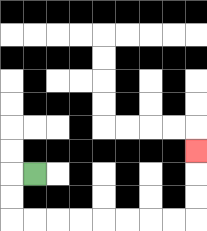{'start': '[1, 7]', 'end': '[8, 6]', 'path_directions': 'L,D,D,R,R,R,R,R,R,R,R,U,U,U', 'path_coordinates': '[[1, 7], [0, 7], [0, 8], [0, 9], [1, 9], [2, 9], [3, 9], [4, 9], [5, 9], [6, 9], [7, 9], [8, 9], [8, 8], [8, 7], [8, 6]]'}